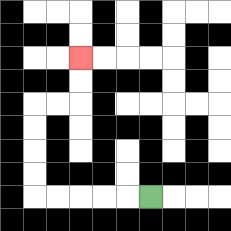{'start': '[6, 8]', 'end': '[3, 2]', 'path_directions': 'L,L,L,L,L,U,U,U,U,R,R,U,U', 'path_coordinates': '[[6, 8], [5, 8], [4, 8], [3, 8], [2, 8], [1, 8], [1, 7], [1, 6], [1, 5], [1, 4], [2, 4], [3, 4], [3, 3], [3, 2]]'}